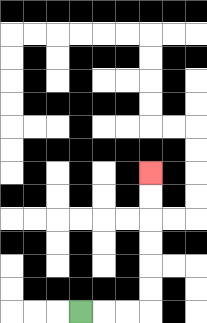{'start': '[3, 13]', 'end': '[6, 7]', 'path_directions': 'R,R,R,U,U,U,U,U,U', 'path_coordinates': '[[3, 13], [4, 13], [5, 13], [6, 13], [6, 12], [6, 11], [6, 10], [6, 9], [6, 8], [6, 7]]'}